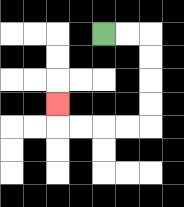{'start': '[4, 1]', 'end': '[2, 4]', 'path_directions': 'R,R,D,D,D,D,L,L,L,L,U', 'path_coordinates': '[[4, 1], [5, 1], [6, 1], [6, 2], [6, 3], [6, 4], [6, 5], [5, 5], [4, 5], [3, 5], [2, 5], [2, 4]]'}